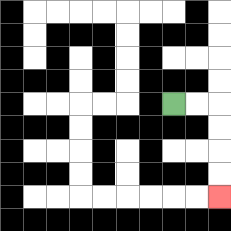{'start': '[7, 4]', 'end': '[9, 8]', 'path_directions': 'R,R,D,D,D,D', 'path_coordinates': '[[7, 4], [8, 4], [9, 4], [9, 5], [9, 6], [9, 7], [9, 8]]'}